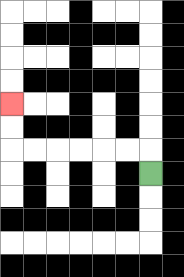{'start': '[6, 7]', 'end': '[0, 4]', 'path_directions': 'U,L,L,L,L,L,L,U,U', 'path_coordinates': '[[6, 7], [6, 6], [5, 6], [4, 6], [3, 6], [2, 6], [1, 6], [0, 6], [0, 5], [0, 4]]'}